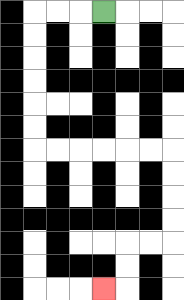{'start': '[4, 0]', 'end': '[4, 12]', 'path_directions': 'L,L,L,D,D,D,D,D,D,R,R,R,R,R,R,D,D,D,D,L,L,D,D,L', 'path_coordinates': '[[4, 0], [3, 0], [2, 0], [1, 0], [1, 1], [1, 2], [1, 3], [1, 4], [1, 5], [1, 6], [2, 6], [3, 6], [4, 6], [5, 6], [6, 6], [7, 6], [7, 7], [7, 8], [7, 9], [7, 10], [6, 10], [5, 10], [5, 11], [5, 12], [4, 12]]'}